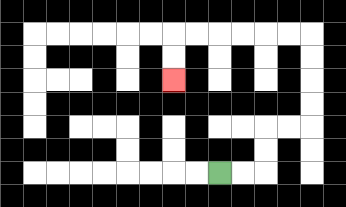{'start': '[9, 7]', 'end': '[7, 3]', 'path_directions': 'R,R,U,U,R,R,U,U,U,U,L,L,L,L,L,L,D,D', 'path_coordinates': '[[9, 7], [10, 7], [11, 7], [11, 6], [11, 5], [12, 5], [13, 5], [13, 4], [13, 3], [13, 2], [13, 1], [12, 1], [11, 1], [10, 1], [9, 1], [8, 1], [7, 1], [7, 2], [7, 3]]'}